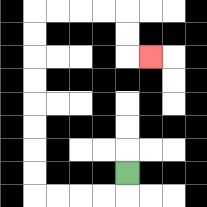{'start': '[5, 7]', 'end': '[6, 2]', 'path_directions': 'D,L,L,L,L,U,U,U,U,U,U,U,U,R,R,R,R,D,D,R', 'path_coordinates': '[[5, 7], [5, 8], [4, 8], [3, 8], [2, 8], [1, 8], [1, 7], [1, 6], [1, 5], [1, 4], [1, 3], [1, 2], [1, 1], [1, 0], [2, 0], [3, 0], [4, 0], [5, 0], [5, 1], [5, 2], [6, 2]]'}